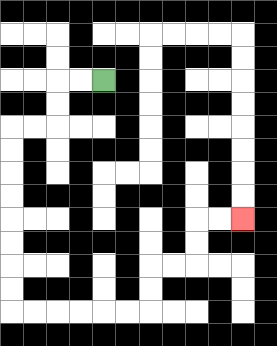{'start': '[4, 3]', 'end': '[10, 9]', 'path_directions': 'L,L,D,D,L,L,D,D,D,D,D,D,D,D,R,R,R,R,R,R,U,U,R,R,U,U,R,R', 'path_coordinates': '[[4, 3], [3, 3], [2, 3], [2, 4], [2, 5], [1, 5], [0, 5], [0, 6], [0, 7], [0, 8], [0, 9], [0, 10], [0, 11], [0, 12], [0, 13], [1, 13], [2, 13], [3, 13], [4, 13], [5, 13], [6, 13], [6, 12], [6, 11], [7, 11], [8, 11], [8, 10], [8, 9], [9, 9], [10, 9]]'}